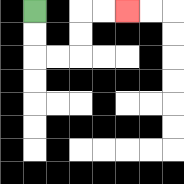{'start': '[1, 0]', 'end': '[5, 0]', 'path_directions': 'D,D,R,R,U,U,R,R', 'path_coordinates': '[[1, 0], [1, 1], [1, 2], [2, 2], [3, 2], [3, 1], [3, 0], [4, 0], [5, 0]]'}